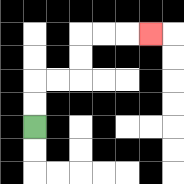{'start': '[1, 5]', 'end': '[6, 1]', 'path_directions': 'U,U,R,R,U,U,R,R,R', 'path_coordinates': '[[1, 5], [1, 4], [1, 3], [2, 3], [3, 3], [3, 2], [3, 1], [4, 1], [5, 1], [6, 1]]'}